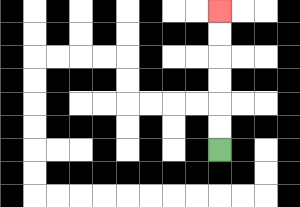{'start': '[9, 6]', 'end': '[9, 0]', 'path_directions': 'U,U,U,U,U,U', 'path_coordinates': '[[9, 6], [9, 5], [9, 4], [9, 3], [9, 2], [9, 1], [9, 0]]'}